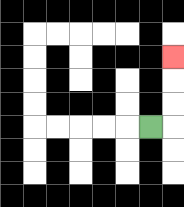{'start': '[6, 5]', 'end': '[7, 2]', 'path_directions': 'R,U,U,U', 'path_coordinates': '[[6, 5], [7, 5], [7, 4], [7, 3], [7, 2]]'}